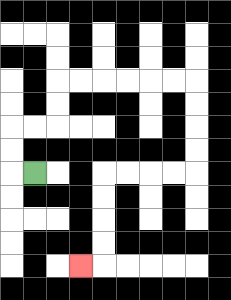{'start': '[1, 7]', 'end': '[3, 11]', 'path_directions': 'L,U,U,R,R,U,U,R,R,R,R,R,R,D,D,D,D,L,L,L,L,D,D,D,D,L', 'path_coordinates': '[[1, 7], [0, 7], [0, 6], [0, 5], [1, 5], [2, 5], [2, 4], [2, 3], [3, 3], [4, 3], [5, 3], [6, 3], [7, 3], [8, 3], [8, 4], [8, 5], [8, 6], [8, 7], [7, 7], [6, 7], [5, 7], [4, 7], [4, 8], [4, 9], [4, 10], [4, 11], [3, 11]]'}